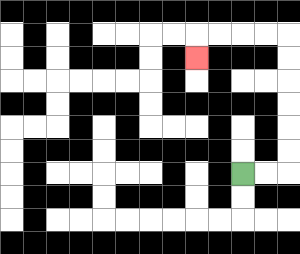{'start': '[10, 7]', 'end': '[8, 2]', 'path_directions': 'R,R,U,U,U,U,U,U,L,L,L,L,D', 'path_coordinates': '[[10, 7], [11, 7], [12, 7], [12, 6], [12, 5], [12, 4], [12, 3], [12, 2], [12, 1], [11, 1], [10, 1], [9, 1], [8, 1], [8, 2]]'}